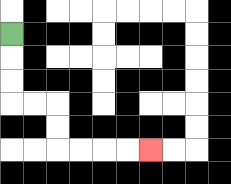{'start': '[0, 1]', 'end': '[6, 6]', 'path_directions': 'D,D,D,R,R,D,D,R,R,R,R', 'path_coordinates': '[[0, 1], [0, 2], [0, 3], [0, 4], [1, 4], [2, 4], [2, 5], [2, 6], [3, 6], [4, 6], [5, 6], [6, 6]]'}